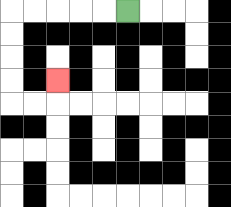{'start': '[5, 0]', 'end': '[2, 3]', 'path_directions': 'L,L,L,L,L,D,D,D,D,R,R,U', 'path_coordinates': '[[5, 0], [4, 0], [3, 0], [2, 0], [1, 0], [0, 0], [0, 1], [0, 2], [0, 3], [0, 4], [1, 4], [2, 4], [2, 3]]'}